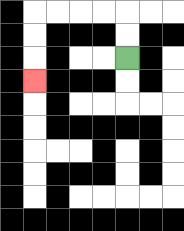{'start': '[5, 2]', 'end': '[1, 3]', 'path_directions': 'U,U,L,L,L,L,D,D,D', 'path_coordinates': '[[5, 2], [5, 1], [5, 0], [4, 0], [3, 0], [2, 0], [1, 0], [1, 1], [1, 2], [1, 3]]'}